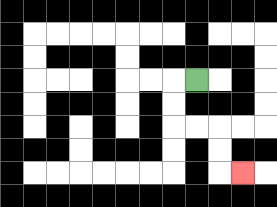{'start': '[8, 3]', 'end': '[10, 7]', 'path_directions': 'L,D,D,R,R,D,D,R', 'path_coordinates': '[[8, 3], [7, 3], [7, 4], [7, 5], [8, 5], [9, 5], [9, 6], [9, 7], [10, 7]]'}